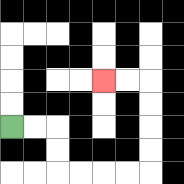{'start': '[0, 5]', 'end': '[4, 3]', 'path_directions': 'R,R,D,D,R,R,R,R,U,U,U,U,L,L', 'path_coordinates': '[[0, 5], [1, 5], [2, 5], [2, 6], [2, 7], [3, 7], [4, 7], [5, 7], [6, 7], [6, 6], [6, 5], [6, 4], [6, 3], [5, 3], [4, 3]]'}